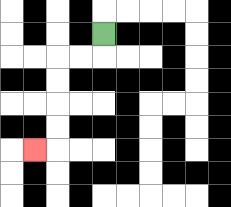{'start': '[4, 1]', 'end': '[1, 6]', 'path_directions': 'D,L,L,D,D,D,D,L', 'path_coordinates': '[[4, 1], [4, 2], [3, 2], [2, 2], [2, 3], [2, 4], [2, 5], [2, 6], [1, 6]]'}